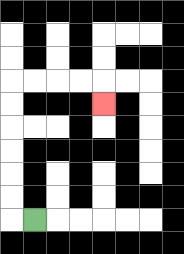{'start': '[1, 9]', 'end': '[4, 4]', 'path_directions': 'L,U,U,U,U,U,U,R,R,R,R,D', 'path_coordinates': '[[1, 9], [0, 9], [0, 8], [0, 7], [0, 6], [0, 5], [0, 4], [0, 3], [1, 3], [2, 3], [3, 3], [4, 3], [4, 4]]'}